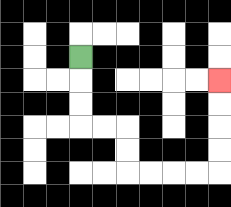{'start': '[3, 2]', 'end': '[9, 3]', 'path_directions': 'D,D,D,R,R,D,D,R,R,R,R,U,U,U,U', 'path_coordinates': '[[3, 2], [3, 3], [3, 4], [3, 5], [4, 5], [5, 5], [5, 6], [5, 7], [6, 7], [7, 7], [8, 7], [9, 7], [9, 6], [9, 5], [9, 4], [9, 3]]'}